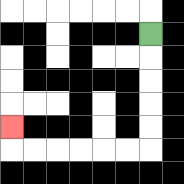{'start': '[6, 1]', 'end': '[0, 5]', 'path_directions': 'D,D,D,D,D,L,L,L,L,L,L,U', 'path_coordinates': '[[6, 1], [6, 2], [6, 3], [6, 4], [6, 5], [6, 6], [5, 6], [4, 6], [3, 6], [2, 6], [1, 6], [0, 6], [0, 5]]'}